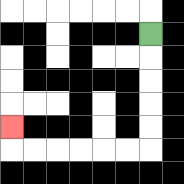{'start': '[6, 1]', 'end': '[0, 5]', 'path_directions': 'D,D,D,D,D,L,L,L,L,L,L,U', 'path_coordinates': '[[6, 1], [6, 2], [6, 3], [6, 4], [6, 5], [6, 6], [5, 6], [4, 6], [3, 6], [2, 6], [1, 6], [0, 6], [0, 5]]'}